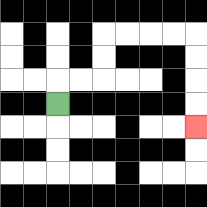{'start': '[2, 4]', 'end': '[8, 5]', 'path_directions': 'U,R,R,U,U,R,R,R,R,D,D,D,D', 'path_coordinates': '[[2, 4], [2, 3], [3, 3], [4, 3], [4, 2], [4, 1], [5, 1], [6, 1], [7, 1], [8, 1], [8, 2], [8, 3], [8, 4], [8, 5]]'}